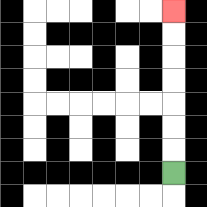{'start': '[7, 7]', 'end': '[7, 0]', 'path_directions': 'U,U,U,U,U,U,U', 'path_coordinates': '[[7, 7], [7, 6], [7, 5], [7, 4], [7, 3], [7, 2], [7, 1], [7, 0]]'}